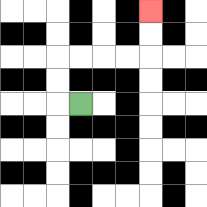{'start': '[3, 4]', 'end': '[6, 0]', 'path_directions': 'L,U,U,R,R,R,R,U,U', 'path_coordinates': '[[3, 4], [2, 4], [2, 3], [2, 2], [3, 2], [4, 2], [5, 2], [6, 2], [6, 1], [6, 0]]'}